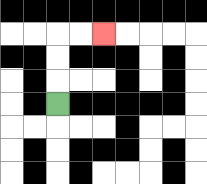{'start': '[2, 4]', 'end': '[4, 1]', 'path_directions': 'U,U,U,R,R', 'path_coordinates': '[[2, 4], [2, 3], [2, 2], [2, 1], [3, 1], [4, 1]]'}